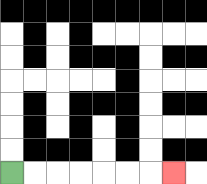{'start': '[0, 7]', 'end': '[7, 7]', 'path_directions': 'R,R,R,R,R,R,R', 'path_coordinates': '[[0, 7], [1, 7], [2, 7], [3, 7], [4, 7], [5, 7], [6, 7], [7, 7]]'}